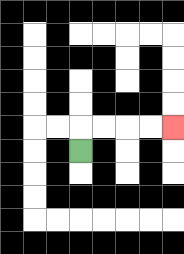{'start': '[3, 6]', 'end': '[7, 5]', 'path_directions': 'U,R,R,R,R', 'path_coordinates': '[[3, 6], [3, 5], [4, 5], [5, 5], [6, 5], [7, 5]]'}